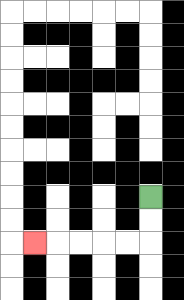{'start': '[6, 8]', 'end': '[1, 10]', 'path_directions': 'D,D,L,L,L,L,L', 'path_coordinates': '[[6, 8], [6, 9], [6, 10], [5, 10], [4, 10], [3, 10], [2, 10], [1, 10]]'}